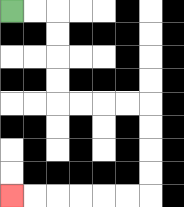{'start': '[0, 0]', 'end': '[0, 8]', 'path_directions': 'R,R,D,D,D,D,R,R,R,R,D,D,D,D,L,L,L,L,L,L', 'path_coordinates': '[[0, 0], [1, 0], [2, 0], [2, 1], [2, 2], [2, 3], [2, 4], [3, 4], [4, 4], [5, 4], [6, 4], [6, 5], [6, 6], [6, 7], [6, 8], [5, 8], [4, 8], [3, 8], [2, 8], [1, 8], [0, 8]]'}